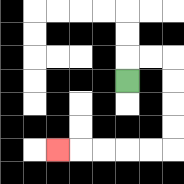{'start': '[5, 3]', 'end': '[2, 6]', 'path_directions': 'U,R,R,D,D,D,D,L,L,L,L,L', 'path_coordinates': '[[5, 3], [5, 2], [6, 2], [7, 2], [7, 3], [7, 4], [7, 5], [7, 6], [6, 6], [5, 6], [4, 6], [3, 6], [2, 6]]'}